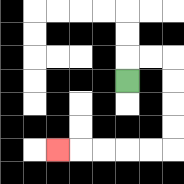{'start': '[5, 3]', 'end': '[2, 6]', 'path_directions': 'U,R,R,D,D,D,D,L,L,L,L,L', 'path_coordinates': '[[5, 3], [5, 2], [6, 2], [7, 2], [7, 3], [7, 4], [7, 5], [7, 6], [6, 6], [5, 6], [4, 6], [3, 6], [2, 6]]'}